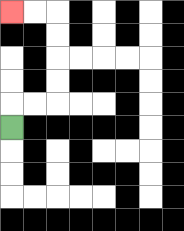{'start': '[0, 5]', 'end': '[0, 0]', 'path_directions': 'U,R,R,U,U,U,U,L,L', 'path_coordinates': '[[0, 5], [0, 4], [1, 4], [2, 4], [2, 3], [2, 2], [2, 1], [2, 0], [1, 0], [0, 0]]'}